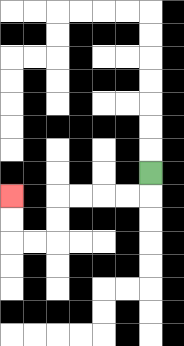{'start': '[6, 7]', 'end': '[0, 8]', 'path_directions': 'D,L,L,L,L,D,D,L,L,U,U', 'path_coordinates': '[[6, 7], [6, 8], [5, 8], [4, 8], [3, 8], [2, 8], [2, 9], [2, 10], [1, 10], [0, 10], [0, 9], [0, 8]]'}